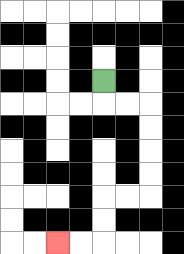{'start': '[4, 3]', 'end': '[2, 10]', 'path_directions': 'D,R,R,D,D,D,D,L,L,D,D,L,L', 'path_coordinates': '[[4, 3], [4, 4], [5, 4], [6, 4], [6, 5], [6, 6], [6, 7], [6, 8], [5, 8], [4, 8], [4, 9], [4, 10], [3, 10], [2, 10]]'}